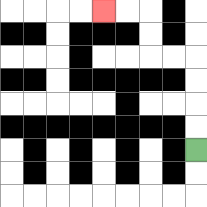{'start': '[8, 6]', 'end': '[4, 0]', 'path_directions': 'U,U,U,U,L,L,U,U,L,L', 'path_coordinates': '[[8, 6], [8, 5], [8, 4], [8, 3], [8, 2], [7, 2], [6, 2], [6, 1], [6, 0], [5, 0], [4, 0]]'}